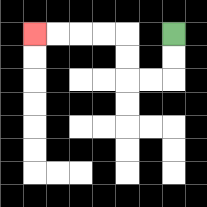{'start': '[7, 1]', 'end': '[1, 1]', 'path_directions': 'D,D,L,L,U,U,L,L,L,L', 'path_coordinates': '[[7, 1], [7, 2], [7, 3], [6, 3], [5, 3], [5, 2], [5, 1], [4, 1], [3, 1], [2, 1], [1, 1]]'}